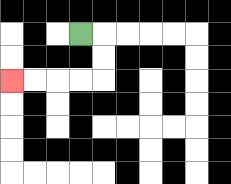{'start': '[3, 1]', 'end': '[0, 3]', 'path_directions': 'R,D,D,L,L,L,L', 'path_coordinates': '[[3, 1], [4, 1], [4, 2], [4, 3], [3, 3], [2, 3], [1, 3], [0, 3]]'}